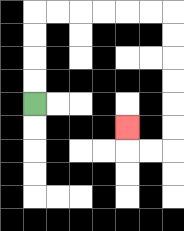{'start': '[1, 4]', 'end': '[5, 5]', 'path_directions': 'U,U,U,U,R,R,R,R,R,R,D,D,D,D,D,D,L,L,U', 'path_coordinates': '[[1, 4], [1, 3], [1, 2], [1, 1], [1, 0], [2, 0], [3, 0], [4, 0], [5, 0], [6, 0], [7, 0], [7, 1], [7, 2], [7, 3], [7, 4], [7, 5], [7, 6], [6, 6], [5, 6], [5, 5]]'}